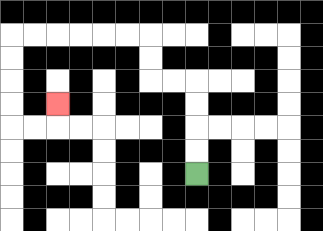{'start': '[8, 7]', 'end': '[2, 4]', 'path_directions': 'U,U,U,U,L,L,U,U,L,L,L,L,L,L,D,D,D,D,R,R,U', 'path_coordinates': '[[8, 7], [8, 6], [8, 5], [8, 4], [8, 3], [7, 3], [6, 3], [6, 2], [6, 1], [5, 1], [4, 1], [3, 1], [2, 1], [1, 1], [0, 1], [0, 2], [0, 3], [0, 4], [0, 5], [1, 5], [2, 5], [2, 4]]'}